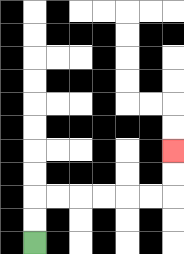{'start': '[1, 10]', 'end': '[7, 6]', 'path_directions': 'U,U,R,R,R,R,R,R,U,U', 'path_coordinates': '[[1, 10], [1, 9], [1, 8], [2, 8], [3, 8], [4, 8], [5, 8], [6, 8], [7, 8], [7, 7], [7, 6]]'}